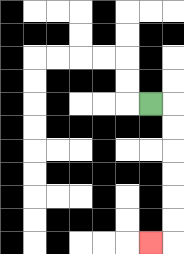{'start': '[6, 4]', 'end': '[6, 10]', 'path_directions': 'R,D,D,D,D,D,D,L', 'path_coordinates': '[[6, 4], [7, 4], [7, 5], [7, 6], [7, 7], [7, 8], [7, 9], [7, 10], [6, 10]]'}